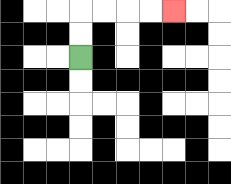{'start': '[3, 2]', 'end': '[7, 0]', 'path_directions': 'U,U,R,R,R,R', 'path_coordinates': '[[3, 2], [3, 1], [3, 0], [4, 0], [5, 0], [6, 0], [7, 0]]'}